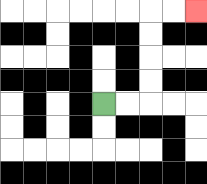{'start': '[4, 4]', 'end': '[8, 0]', 'path_directions': 'R,R,U,U,U,U,R,R', 'path_coordinates': '[[4, 4], [5, 4], [6, 4], [6, 3], [6, 2], [6, 1], [6, 0], [7, 0], [8, 0]]'}